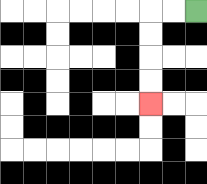{'start': '[8, 0]', 'end': '[6, 4]', 'path_directions': 'L,L,D,D,D,D', 'path_coordinates': '[[8, 0], [7, 0], [6, 0], [6, 1], [6, 2], [6, 3], [6, 4]]'}